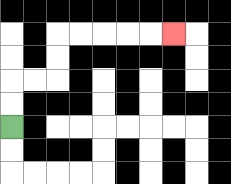{'start': '[0, 5]', 'end': '[7, 1]', 'path_directions': 'U,U,R,R,U,U,R,R,R,R,R', 'path_coordinates': '[[0, 5], [0, 4], [0, 3], [1, 3], [2, 3], [2, 2], [2, 1], [3, 1], [4, 1], [5, 1], [6, 1], [7, 1]]'}